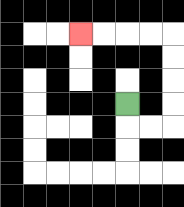{'start': '[5, 4]', 'end': '[3, 1]', 'path_directions': 'D,R,R,U,U,U,U,L,L,L,L', 'path_coordinates': '[[5, 4], [5, 5], [6, 5], [7, 5], [7, 4], [7, 3], [7, 2], [7, 1], [6, 1], [5, 1], [4, 1], [3, 1]]'}